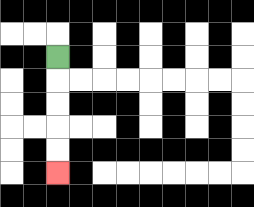{'start': '[2, 2]', 'end': '[2, 7]', 'path_directions': 'D,D,D,D,D', 'path_coordinates': '[[2, 2], [2, 3], [2, 4], [2, 5], [2, 6], [2, 7]]'}